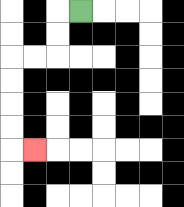{'start': '[3, 0]', 'end': '[1, 6]', 'path_directions': 'L,D,D,L,L,D,D,D,D,R', 'path_coordinates': '[[3, 0], [2, 0], [2, 1], [2, 2], [1, 2], [0, 2], [0, 3], [0, 4], [0, 5], [0, 6], [1, 6]]'}